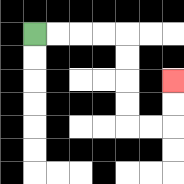{'start': '[1, 1]', 'end': '[7, 3]', 'path_directions': 'R,R,R,R,D,D,D,D,R,R,U,U', 'path_coordinates': '[[1, 1], [2, 1], [3, 1], [4, 1], [5, 1], [5, 2], [5, 3], [5, 4], [5, 5], [6, 5], [7, 5], [7, 4], [7, 3]]'}